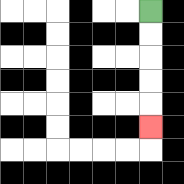{'start': '[6, 0]', 'end': '[6, 5]', 'path_directions': 'D,D,D,D,D', 'path_coordinates': '[[6, 0], [6, 1], [6, 2], [6, 3], [6, 4], [6, 5]]'}